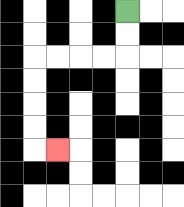{'start': '[5, 0]', 'end': '[2, 6]', 'path_directions': 'D,D,L,L,L,L,D,D,D,D,R', 'path_coordinates': '[[5, 0], [5, 1], [5, 2], [4, 2], [3, 2], [2, 2], [1, 2], [1, 3], [1, 4], [1, 5], [1, 6], [2, 6]]'}